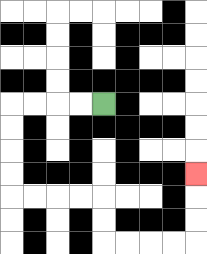{'start': '[4, 4]', 'end': '[8, 7]', 'path_directions': 'L,L,L,L,D,D,D,D,R,R,R,R,D,D,R,R,R,R,U,U,U', 'path_coordinates': '[[4, 4], [3, 4], [2, 4], [1, 4], [0, 4], [0, 5], [0, 6], [0, 7], [0, 8], [1, 8], [2, 8], [3, 8], [4, 8], [4, 9], [4, 10], [5, 10], [6, 10], [7, 10], [8, 10], [8, 9], [8, 8], [8, 7]]'}